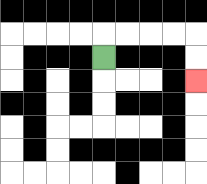{'start': '[4, 2]', 'end': '[8, 3]', 'path_directions': 'U,R,R,R,R,D,D', 'path_coordinates': '[[4, 2], [4, 1], [5, 1], [6, 1], [7, 1], [8, 1], [8, 2], [8, 3]]'}